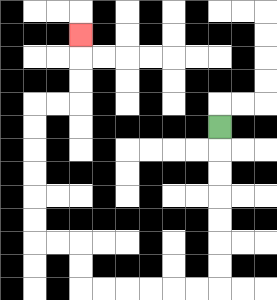{'start': '[9, 5]', 'end': '[3, 1]', 'path_directions': 'D,D,D,D,D,D,D,L,L,L,L,L,L,U,U,L,L,U,U,U,U,U,U,R,R,U,U,U', 'path_coordinates': '[[9, 5], [9, 6], [9, 7], [9, 8], [9, 9], [9, 10], [9, 11], [9, 12], [8, 12], [7, 12], [6, 12], [5, 12], [4, 12], [3, 12], [3, 11], [3, 10], [2, 10], [1, 10], [1, 9], [1, 8], [1, 7], [1, 6], [1, 5], [1, 4], [2, 4], [3, 4], [3, 3], [3, 2], [3, 1]]'}